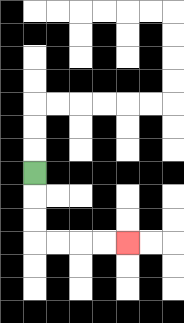{'start': '[1, 7]', 'end': '[5, 10]', 'path_directions': 'D,D,D,R,R,R,R', 'path_coordinates': '[[1, 7], [1, 8], [1, 9], [1, 10], [2, 10], [3, 10], [4, 10], [5, 10]]'}